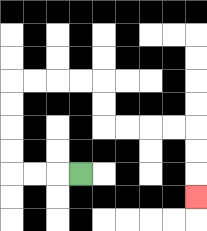{'start': '[3, 7]', 'end': '[8, 8]', 'path_directions': 'L,L,L,U,U,U,U,R,R,R,R,D,D,R,R,R,R,D,D,D', 'path_coordinates': '[[3, 7], [2, 7], [1, 7], [0, 7], [0, 6], [0, 5], [0, 4], [0, 3], [1, 3], [2, 3], [3, 3], [4, 3], [4, 4], [4, 5], [5, 5], [6, 5], [7, 5], [8, 5], [8, 6], [8, 7], [8, 8]]'}